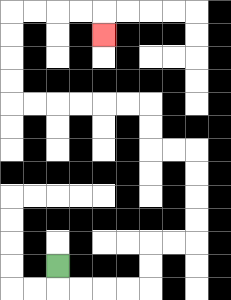{'start': '[2, 11]', 'end': '[4, 1]', 'path_directions': 'D,R,R,R,R,U,U,R,R,U,U,U,U,L,L,U,U,L,L,L,L,L,L,U,U,U,U,R,R,R,R,D', 'path_coordinates': '[[2, 11], [2, 12], [3, 12], [4, 12], [5, 12], [6, 12], [6, 11], [6, 10], [7, 10], [8, 10], [8, 9], [8, 8], [8, 7], [8, 6], [7, 6], [6, 6], [6, 5], [6, 4], [5, 4], [4, 4], [3, 4], [2, 4], [1, 4], [0, 4], [0, 3], [0, 2], [0, 1], [0, 0], [1, 0], [2, 0], [3, 0], [4, 0], [4, 1]]'}